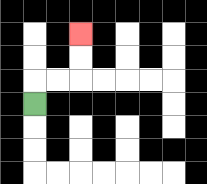{'start': '[1, 4]', 'end': '[3, 1]', 'path_directions': 'U,R,R,U,U', 'path_coordinates': '[[1, 4], [1, 3], [2, 3], [3, 3], [3, 2], [3, 1]]'}